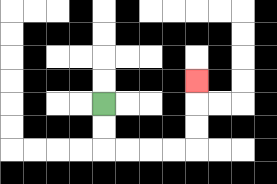{'start': '[4, 4]', 'end': '[8, 3]', 'path_directions': 'D,D,R,R,R,R,U,U,U', 'path_coordinates': '[[4, 4], [4, 5], [4, 6], [5, 6], [6, 6], [7, 6], [8, 6], [8, 5], [8, 4], [8, 3]]'}